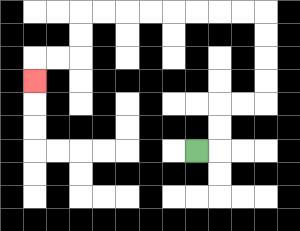{'start': '[8, 6]', 'end': '[1, 3]', 'path_directions': 'R,U,U,R,R,U,U,U,U,L,L,L,L,L,L,L,L,D,D,L,L,D', 'path_coordinates': '[[8, 6], [9, 6], [9, 5], [9, 4], [10, 4], [11, 4], [11, 3], [11, 2], [11, 1], [11, 0], [10, 0], [9, 0], [8, 0], [7, 0], [6, 0], [5, 0], [4, 0], [3, 0], [3, 1], [3, 2], [2, 2], [1, 2], [1, 3]]'}